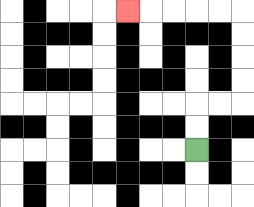{'start': '[8, 6]', 'end': '[5, 0]', 'path_directions': 'U,U,R,R,U,U,U,U,L,L,L,L,L', 'path_coordinates': '[[8, 6], [8, 5], [8, 4], [9, 4], [10, 4], [10, 3], [10, 2], [10, 1], [10, 0], [9, 0], [8, 0], [7, 0], [6, 0], [5, 0]]'}